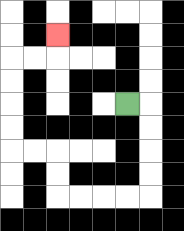{'start': '[5, 4]', 'end': '[2, 1]', 'path_directions': 'R,D,D,D,D,L,L,L,L,U,U,L,L,U,U,U,U,R,R,U', 'path_coordinates': '[[5, 4], [6, 4], [6, 5], [6, 6], [6, 7], [6, 8], [5, 8], [4, 8], [3, 8], [2, 8], [2, 7], [2, 6], [1, 6], [0, 6], [0, 5], [0, 4], [0, 3], [0, 2], [1, 2], [2, 2], [2, 1]]'}